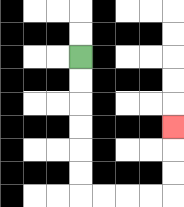{'start': '[3, 2]', 'end': '[7, 5]', 'path_directions': 'D,D,D,D,D,D,R,R,R,R,U,U,U', 'path_coordinates': '[[3, 2], [3, 3], [3, 4], [3, 5], [3, 6], [3, 7], [3, 8], [4, 8], [5, 8], [6, 8], [7, 8], [7, 7], [7, 6], [7, 5]]'}